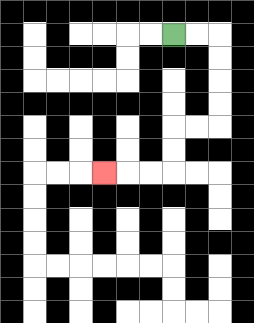{'start': '[7, 1]', 'end': '[4, 7]', 'path_directions': 'R,R,D,D,D,D,L,L,D,D,L,L,L', 'path_coordinates': '[[7, 1], [8, 1], [9, 1], [9, 2], [9, 3], [9, 4], [9, 5], [8, 5], [7, 5], [7, 6], [7, 7], [6, 7], [5, 7], [4, 7]]'}